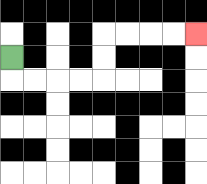{'start': '[0, 2]', 'end': '[8, 1]', 'path_directions': 'D,R,R,R,R,U,U,R,R,R,R', 'path_coordinates': '[[0, 2], [0, 3], [1, 3], [2, 3], [3, 3], [4, 3], [4, 2], [4, 1], [5, 1], [6, 1], [7, 1], [8, 1]]'}